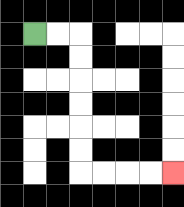{'start': '[1, 1]', 'end': '[7, 7]', 'path_directions': 'R,R,D,D,D,D,D,D,R,R,R,R', 'path_coordinates': '[[1, 1], [2, 1], [3, 1], [3, 2], [3, 3], [3, 4], [3, 5], [3, 6], [3, 7], [4, 7], [5, 7], [6, 7], [7, 7]]'}